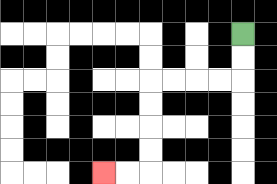{'start': '[10, 1]', 'end': '[4, 7]', 'path_directions': 'D,D,L,L,L,L,D,D,D,D,L,L', 'path_coordinates': '[[10, 1], [10, 2], [10, 3], [9, 3], [8, 3], [7, 3], [6, 3], [6, 4], [6, 5], [6, 6], [6, 7], [5, 7], [4, 7]]'}